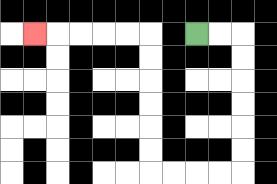{'start': '[8, 1]', 'end': '[1, 1]', 'path_directions': 'R,R,D,D,D,D,D,D,L,L,L,L,U,U,U,U,U,U,L,L,L,L,L', 'path_coordinates': '[[8, 1], [9, 1], [10, 1], [10, 2], [10, 3], [10, 4], [10, 5], [10, 6], [10, 7], [9, 7], [8, 7], [7, 7], [6, 7], [6, 6], [6, 5], [6, 4], [6, 3], [6, 2], [6, 1], [5, 1], [4, 1], [3, 1], [2, 1], [1, 1]]'}